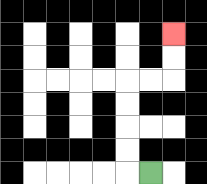{'start': '[6, 7]', 'end': '[7, 1]', 'path_directions': 'L,U,U,U,U,R,R,U,U', 'path_coordinates': '[[6, 7], [5, 7], [5, 6], [5, 5], [5, 4], [5, 3], [6, 3], [7, 3], [7, 2], [7, 1]]'}